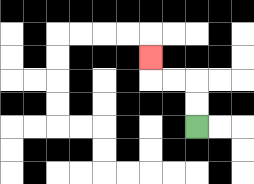{'start': '[8, 5]', 'end': '[6, 2]', 'path_directions': 'U,U,L,L,U', 'path_coordinates': '[[8, 5], [8, 4], [8, 3], [7, 3], [6, 3], [6, 2]]'}